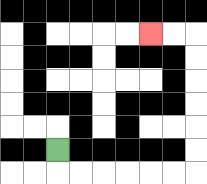{'start': '[2, 6]', 'end': '[6, 1]', 'path_directions': 'D,R,R,R,R,R,R,U,U,U,U,U,U,L,L', 'path_coordinates': '[[2, 6], [2, 7], [3, 7], [4, 7], [5, 7], [6, 7], [7, 7], [8, 7], [8, 6], [8, 5], [8, 4], [8, 3], [8, 2], [8, 1], [7, 1], [6, 1]]'}